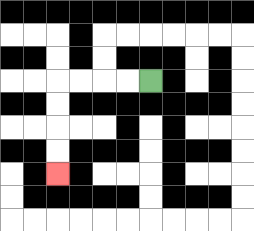{'start': '[6, 3]', 'end': '[2, 7]', 'path_directions': 'L,L,L,L,D,D,D,D', 'path_coordinates': '[[6, 3], [5, 3], [4, 3], [3, 3], [2, 3], [2, 4], [2, 5], [2, 6], [2, 7]]'}